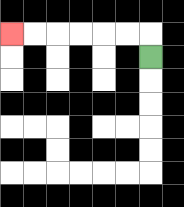{'start': '[6, 2]', 'end': '[0, 1]', 'path_directions': 'U,L,L,L,L,L,L', 'path_coordinates': '[[6, 2], [6, 1], [5, 1], [4, 1], [3, 1], [2, 1], [1, 1], [0, 1]]'}